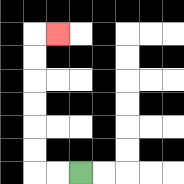{'start': '[3, 7]', 'end': '[2, 1]', 'path_directions': 'L,L,U,U,U,U,U,U,R', 'path_coordinates': '[[3, 7], [2, 7], [1, 7], [1, 6], [1, 5], [1, 4], [1, 3], [1, 2], [1, 1], [2, 1]]'}